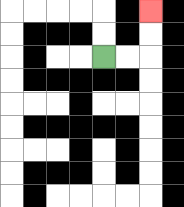{'start': '[4, 2]', 'end': '[6, 0]', 'path_directions': 'R,R,U,U', 'path_coordinates': '[[4, 2], [5, 2], [6, 2], [6, 1], [6, 0]]'}